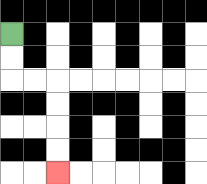{'start': '[0, 1]', 'end': '[2, 7]', 'path_directions': 'D,D,R,R,D,D,D,D', 'path_coordinates': '[[0, 1], [0, 2], [0, 3], [1, 3], [2, 3], [2, 4], [2, 5], [2, 6], [2, 7]]'}